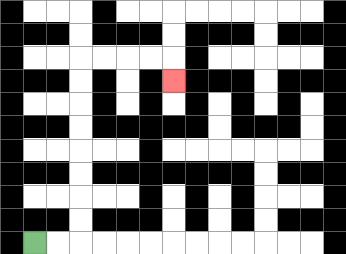{'start': '[1, 10]', 'end': '[7, 3]', 'path_directions': 'R,R,U,U,U,U,U,U,U,U,R,R,R,R,D', 'path_coordinates': '[[1, 10], [2, 10], [3, 10], [3, 9], [3, 8], [3, 7], [3, 6], [3, 5], [3, 4], [3, 3], [3, 2], [4, 2], [5, 2], [6, 2], [7, 2], [7, 3]]'}